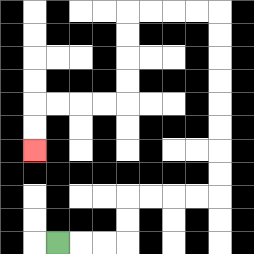{'start': '[2, 10]', 'end': '[1, 6]', 'path_directions': 'R,R,R,U,U,R,R,R,R,U,U,U,U,U,U,U,U,L,L,L,L,D,D,D,D,L,L,L,L,D,D', 'path_coordinates': '[[2, 10], [3, 10], [4, 10], [5, 10], [5, 9], [5, 8], [6, 8], [7, 8], [8, 8], [9, 8], [9, 7], [9, 6], [9, 5], [9, 4], [9, 3], [9, 2], [9, 1], [9, 0], [8, 0], [7, 0], [6, 0], [5, 0], [5, 1], [5, 2], [5, 3], [5, 4], [4, 4], [3, 4], [2, 4], [1, 4], [1, 5], [1, 6]]'}